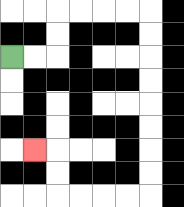{'start': '[0, 2]', 'end': '[1, 6]', 'path_directions': 'R,R,U,U,R,R,R,R,D,D,D,D,D,D,D,D,L,L,L,L,U,U,L', 'path_coordinates': '[[0, 2], [1, 2], [2, 2], [2, 1], [2, 0], [3, 0], [4, 0], [5, 0], [6, 0], [6, 1], [6, 2], [6, 3], [6, 4], [6, 5], [6, 6], [6, 7], [6, 8], [5, 8], [4, 8], [3, 8], [2, 8], [2, 7], [2, 6], [1, 6]]'}